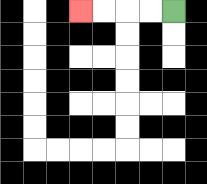{'start': '[7, 0]', 'end': '[3, 0]', 'path_directions': 'L,L,L,L', 'path_coordinates': '[[7, 0], [6, 0], [5, 0], [4, 0], [3, 0]]'}